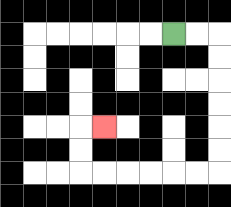{'start': '[7, 1]', 'end': '[4, 5]', 'path_directions': 'R,R,D,D,D,D,D,D,L,L,L,L,L,L,U,U,R', 'path_coordinates': '[[7, 1], [8, 1], [9, 1], [9, 2], [9, 3], [9, 4], [9, 5], [9, 6], [9, 7], [8, 7], [7, 7], [6, 7], [5, 7], [4, 7], [3, 7], [3, 6], [3, 5], [4, 5]]'}